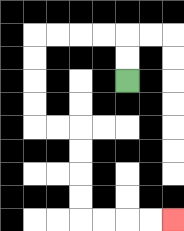{'start': '[5, 3]', 'end': '[7, 9]', 'path_directions': 'U,U,L,L,L,L,D,D,D,D,R,R,D,D,D,D,R,R,R,R', 'path_coordinates': '[[5, 3], [5, 2], [5, 1], [4, 1], [3, 1], [2, 1], [1, 1], [1, 2], [1, 3], [1, 4], [1, 5], [2, 5], [3, 5], [3, 6], [3, 7], [3, 8], [3, 9], [4, 9], [5, 9], [6, 9], [7, 9]]'}